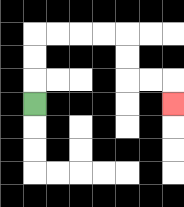{'start': '[1, 4]', 'end': '[7, 4]', 'path_directions': 'U,U,U,R,R,R,R,D,D,R,R,D', 'path_coordinates': '[[1, 4], [1, 3], [1, 2], [1, 1], [2, 1], [3, 1], [4, 1], [5, 1], [5, 2], [5, 3], [6, 3], [7, 3], [7, 4]]'}